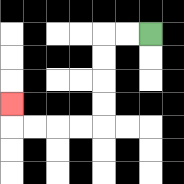{'start': '[6, 1]', 'end': '[0, 4]', 'path_directions': 'L,L,D,D,D,D,L,L,L,L,U', 'path_coordinates': '[[6, 1], [5, 1], [4, 1], [4, 2], [4, 3], [4, 4], [4, 5], [3, 5], [2, 5], [1, 5], [0, 5], [0, 4]]'}